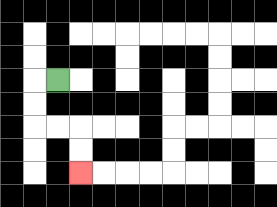{'start': '[2, 3]', 'end': '[3, 7]', 'path_directions': 'L,D,D,R,R,D,D', 'path_coordinates': '[[2, 3], [1, 3], [1, 4], [1, 5], [2, 5], [3, 5], [3, 6], [3, 7]]'}